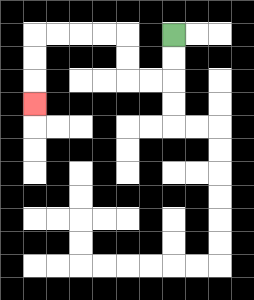{'start': '[7, 1]', 'end': '[1, 4]', 'path_directions': 'D,D,L,L,U,U,L,L,L,L,D,D,D', 'path_coordinates': '[[7, 1], [7, 2], [7, 3], [6, 3], [5, 3], [5, 2], [5, 1], [4, 1], [3, 1], [2, 1], [1, 1], [1, 2], [1, 3], [1, 4]]'}